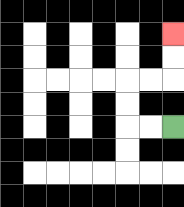{'start': '[7, 5]', 'end': '[7, 1]', 'path_directions': 'L,L,U,U,R,R,U,U', 'path_coordinates': '[[7, 5], [6, 5], [5, 5], [5, 4], [5, 3], [6, 3], [7, 3], [7, 2], [7, 1]]'}